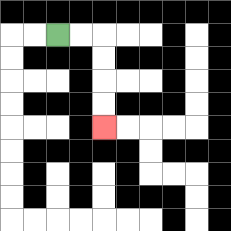{'start': '[2, 1]', 'end': '[4, 5]', 'path_directions': 'R,R,D,D,D,D', 'path_coordinates': '[[2, 1], [3, 1], [4, 1], [4, 2], [4, 3], [4, 4], [4, 5]]'}